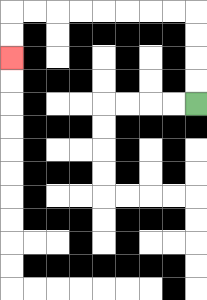{'start': '[8, 4]', 'end': '[0, 2]', 'path_directions': 'U,U,U,U,L,L,L,L,L,L,L,L,D,D', 'path_coordinates': '[[8, 4], [8, 3], [8, 2], [8, 1], [8, 0], [7, 0], [6, 0], [5, 0], [4, 0], [3, 0], [2, 0], [1, 0], [0, 0], [0, 1], [0, 2]]'}